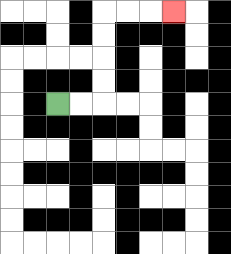{'start': '[2, 4]', 'end': '[7, 0]', 'path_directions': 'R,R,U,U,U,U,R,R,R', 'path_coordinates': '[[2, 4], [3, 4], [4, 4], [4, 3], [4, 2], [4, 1], [4, 0], [5, 0], [6, 0], [7, 0]]'}